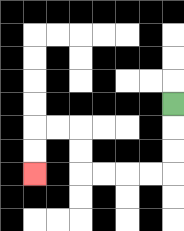{'start': '[7, 4]', 'end': '[1, 7]', 'path_directions': 'D,D,D,L,L,L,L,U,U,L,L,D,D', 'path_coordinates': '[[7, 4], [7, 5], [7, 6], [7, 7], [6, 7], [5, 7], [4, 7], [3, 7], [3, 6], [3, 5], [2, 5], [1, 5], [1, 6], [1, 7]]'}